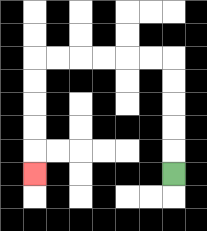{'start': '[7, 7]', 'end': '[1, 7]', 'path_directions': 'U,U,U,U,U,L,L,L,L,L,L,D,D,D,D,D', 'path_coordinates': '[[7, 7], [7, 6], [7, 5], [7, 4], [7, 3], [7, 2], [6, 2], [5, 2], [4, 2], [3, 2], [2, 2], [1, 2], [1, 3], [1, 4], [1, 5], [1, 6], [1, 7]]'}